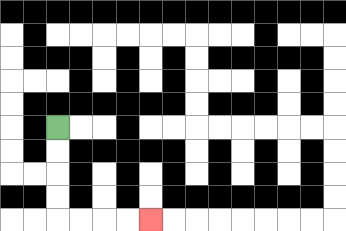{'start': '[2, 5]', 'end': '[6, 9]', 'path_directions': 'D,D,D,D,R,R,R,R', 'path_coordinates': '[[2, 5], [2, 6], [2, 7], [2, 8], [2, 9], [3, 9], [4, 9], [5, 9], [6, 9]]'}